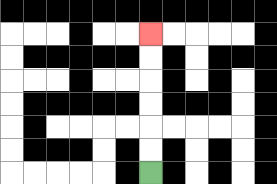{'start': '[6, 7]', 'end': '[6, 1]', 'path_directions': 'U,U,U,U,U,U', 'path_coordinates': '[[6, 7], [6, 6], [6, 5], [6, 4], [6, 3], [6, 2], [6, 1]]'}